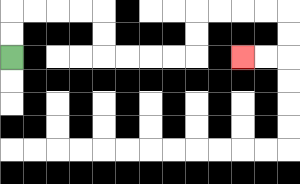{'start': '[0, 2]', 'end': '[10, 2]', 'path_directions': 'U,U,R,R,R,R,D,D,R,R,R,R,U,U,R,R,R,R,D,D,L,L', 'path_coordinates': '[[0, 2], [0, 1], [0, 0], [1, 0], [2, 0], [3, 0], [4, 0], [4, 1], [4, 2], [5, 2], [6, 2], [7, 2], [8, 2], [8, 1], [8, 0], [9, 0], [10, 0], [11, 0], [12, 0], [12, 1], [12, 2], [11, 2], [10, 2]]'}